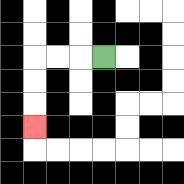{'start': '[4, 2]', 'end': '[1, 5]', 'path_directions': 'L,L,L,D,D,D', 'path_coordinates': '[[4, 2], [3, 2], [2, 2], [1, 2], [1, 3], [1, 4], [1, 5]]'}